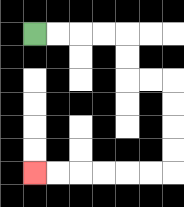{'start': '[1, 1]', 'end': '[1, 7]', 'path_directions': 'R,R,R,R,D,D,R,R,D,D,D,D,L,L,L,L,L,L', 'path_coordinates': '[[1, 1], [2, 1], [3, 1], [4, 1], [5, 1], [5, 2], [5, 3], [6, 3], [7, 3], [7, 4], [7, 5], [7, 6], [7, 7], [6, 7], [5, 7], [4, 7], [3, 7], [2, 7], [1, 7]]'}